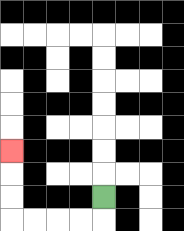{'start': '[4, 8]', 'end': '[0, 6]', 'path_directions': 'D,L,L,L,L,U,U,U', 'path_coordinates': '[[4, 8], [4, 9], [3, 9], [2, 9], [1, 9], [0, 9], [0, 8], [0, 7], [0, 6]]'}